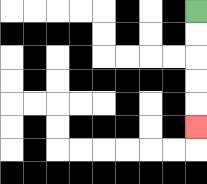{'start': '[8, 0]', 'end': '[8, 5]', 'path_directions': 'D,D,D,D,D', 'path_coordinates': '[[8, 0], [8, 1], [8, 2], [8, 3], [8, 4], [8, 5]]'}